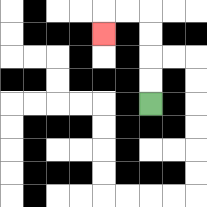{'start': '[6, 4]', 'end': '[4, 1]', 'path_directions': 'U,U,U,U,L,L,D', 'path_coordinates': '[[6, 4], [6, 3], [6, 2], [6, 1], [6, 0], [5, 0], [4, 0], [4, 1]]'}